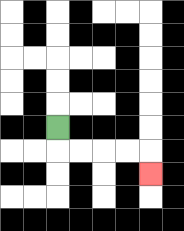{'start': '[2, 5]', 'end': '[6, 7]', 'path_directions': 'D,R,R,R,R,D', 'path_coordinates': '[[2, 5], [2, 6], [3, 6], [4, 6], [5, 6], [6, 6], [6, 7]]'}